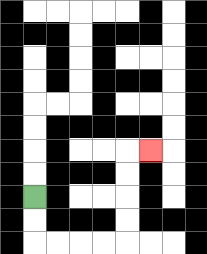{'start': '[1, 8]', 'end': '[6, 6]', 'path_directions': 'D,D,R,R,R,R,U,U,U,U,R', 'path_coordinates': '[[1, 8], [1, 9], [1, 10], [2, 10], [3, 10], [4, 10], [5, 10], [5, 9], [5, 8], [5, 7], [5, 6], [6, 6]]'}